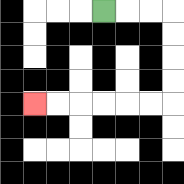{'start': '[4, 0]', 'end': '[1, 4]', 'path_directions': 'R,R,R,D,D,D,D,L,L,L,L,L,L', 'path_coordinates': '[[4, 0], [5, 0], [6, 0], [7, 0], [7, 1], [7, 2], [7, 3], [7, 4], [6, 4], [5, 4], [4, 4], [3, 4], [2, 4], [1, 4]]'}